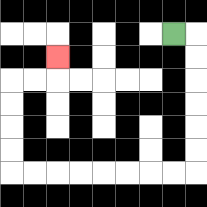{'start': '[7, 1]', 'end': '[2, 2]', 'path_directions': 'R,D,D,D,D,D,D,L,L,L,L,L,L,L,L,U,U,U,U,R,R,U', 'path_coordinates': '[[7, 1], [8, 1], [8, 2], [8, 3], [8, 4], [8, 5], [8, 6], [8, 7], [7, 7], [6, 7], [5, 7], [4, 7], [3, 7], [2, 7], [1, 7], [0, 7], [0, 6], [0, 5], [0, 4], [0, 3], [1, 3], [2, 3], [2, 2]]'}